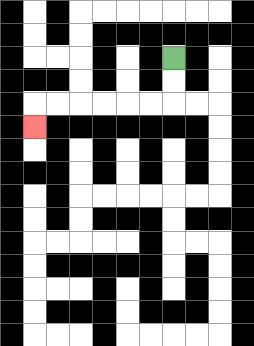{'start': '[7, 2]', 'end': '[1, 5]', 'path_directions': 'D,D,L,L,L,L,L,L,D', 'path_coordinates': '[[7, 2], [7, 3], [7, 4], [6, 4], [5, 4], [4, 4], [3, 4], [2, 4], [1, 4], [1, 5]]'}